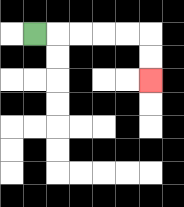{'start': '[1, 1]', 'end': '[6, 3]', 'path_directions': 'R,R,R,R,R,D,D', 'path_coordinates': '[[1, 1], [2, 1], [3, 1], [4, 1], [5, 1], [6, 1], [6, 2], [6, 3]]'}